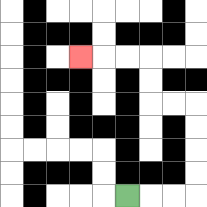{'start': '[5, 8]', 'end': '[3, 2]', 'path_directions': 'R,R,R,U,U,U,U,L,L,U,U,L,L,L', 'path_coordinates': '[[5, 8], [6, 8], [7, 8], [8, 8], [8, 7], [8, 6], [8, 5], [8, 4], [7, 4], [6, 4], [6, 3], [6, 2], [5, 2], [4, 2], [3, 2]]'}